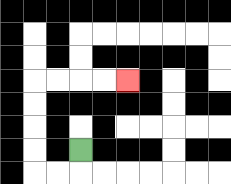{'start': '[3, 6]', 'end': '[5, 3]', 'path_directions': 'D,L,L,U,U,U,U,R,R,R,R', 'path_coordinates': '[[3, 6], [3, 7], [2, 7], [1, 7], [1, 6], [1, 5], [1, 4], [1, 3], [2, 3], [3, 3], [4, 3], [5, 3]]'}